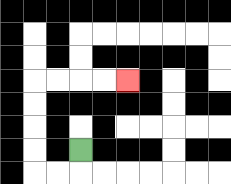{'start': '[3, 6]', 'end': '[5, 3]', 'path_directions': 'D,L,L,U,U,U,U,R,R,R,R', 'path_coordinates': '[[3, 6], [3, 7], [2, 7], [1, 7], [1, 6], [1, 5], [1, 4], [1, 3], [2, 3], [3, 3], [4, 3], [5, 3]]'}